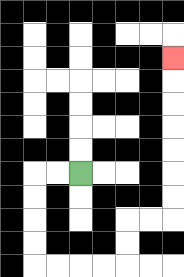{'start': '[3, 7]', 'end': '[7, 2]', 'path_directions': 'L,L,D,D,D,D,R,R,R,R,U,U,R,R,U,U,U,U,U,U,U', 'path_coordinates': '[[3, 7], [2, 7], [1, 7], [1, 8], [1, 9], [1, 10], [1, 11], [2, 11], [3, 11], [4, 11], [5, 11], [5, 10], [5, 9], [6, 9], [7, 9], [7, 8], [7, 7], [7, 6], [7, 5], [7, 4], [7, 3], [7, 2]]'}